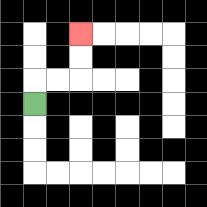{'start': '[1, 4]', 'end': '[3, 1]', 'path_directions': 'U,R,R,U,U', 'path_coordinates': '[[1, 4], [1, 3], [2, 3], [3, 3], [3, 2], [3, 1]]'}